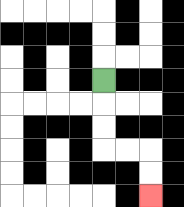{'start': '[4, 3]', 'end': '[6, 8]', 'path_directions': 'D,D,D,R,R,D,D', 'path_coordinates': '[[4, 3], [4, 4], [4, 5], [4, 6], [5, 6], [6, 6], [6, 7], [6, 8]]'}